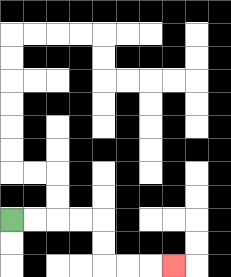{'start': '[0, 9]', 'end': '[7, 11]', 'path_directions': 'R,R,R,R,D,D,R,R,R', 'path_coordinates': '[[0, 9], [1, 9], [2, 9], [3, 9], [4, 9], [4, 10], [4, 11], [5, 11], [6, 11], [7, 11]]'}